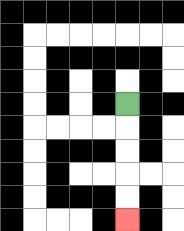{'start': '[5, 4]', 'end': '[5, 9]', 'path_directions': 'D,D,D,D,D', 'path_coordinates': '[[5, 4], [5, 5], [5, 6], [5, 7], [5, 8], [5, 9]]'}